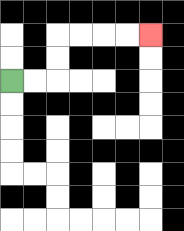{'start': '[0, 3]', 'end': '[6, 1]', 'path_directions': 'R,R,U,U,R,R,R,R', 'path_coordinates': '[[0, 3], [1, 3], [2, 3], [2, 2], [2, 1], [3, 1], [4, 1], [5, 1], [6, 1]]'}